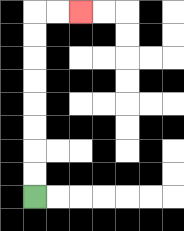{'start': '[1, 8]', 'end': '[3, 0]', 'path_directions': 'U,U,U,U,U,U,U,U,R,R', 'path_coordinates': '[[1, 8], [1, 7], [1, 6], [1, 5], [1, 4], [1, 3], [1, 2], [1, 1], [1, 0], [2, 0], [3, 0]]'}